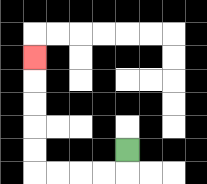{'start': '[5, 6]', 'end': '[1, 2]', 'path_directions': 'D,L,L,L,L,U,U,U,U,U', 'path_coordinates': '[[5, 6], [5, 7], [4, 7], [3, 7], [2, 7], [1, 7], [1, 6], [1, 5], [1, 4], [1, 3], [1, 2]]'}